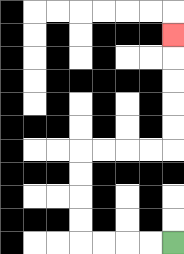{'start': '[7, 10]', 'end': '[7, 1]', 'path_directions': 'L,L,L,L,U,U,U,U,R,R,R,R,U,U,U,U,U', 'path_coordinates': '[[7, 10], [6, 10], [5, 10], [4, 10], [3, 10], [3, 9], [3, 8], [3, 7], [3, 6], [4, 6], [5, 6], [6, 6], [7, 6], [7, 5], [7, 4], [7, 3], [7, 2], [7, 1]]'}